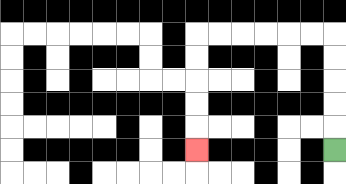{'start': '[14, 6]', 'end': '[8, 6]', 'path_directions': 'U,U,U,U,U,L,L,L,L,L,L,D,D,D,D,D', 'path_coordinates': '[[14, 6], [14, 5], [14, 4], [14, 3], [14, 2], [14, 1], [13, 1], [12, 1], [11, 1], [10, 1], [9, 1], [8, 1], [8, 2], [8, 3], [8, 4], [8, 5], [8, 6]]'}